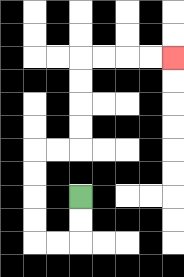{'start': '[3, 8]', 'end': '[7, 2]', 'path_directions': 'D,D,L,L,U,U,U,U,R,R,U,U,U,U,R,R,R,R', 'path_coordinates': '[[3, 8], [3, 9], [3, 10], [2, 10], [1, 10], [1, 9], [1, 8], [1, 7], [1, 6], [2, 6], [3, 6], [3, 5], [3, 4], [3, 3], [3, 2], [4, 2], [5, 2], [6, 2], [7, 2]]'}